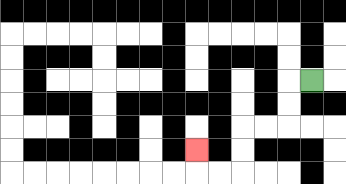{'start': '[13, 3]', 'end': '[8, 6]', 'path_directions': 'L,D,D,L,L,D,D,L,L,U', 'path_coordinates': '[[13, 3], [12, 3], [12, 4], [12, 5], [11, 5], [10, 5], [10, 6], [10, 7], [9, 7], [8, 7], [8, 6]]'}